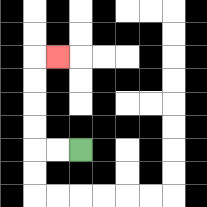{'start': '[3, 6]', 'end': '[2, 2]', 'path_directions': 'L,L,U,U,U,U,R', 'path_coordinates': '[[3, 6], [2, 6], [1, 6], [1, 5], [1, 4], [1, 3], [1, 2], [2, 2]]'}